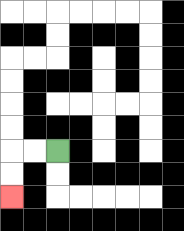{'start': '[2, 6]', 'end': '[0, 8]', 'path_directions': 'L,L,D,D', 'path_coordinates': '[[2, 6], [1, 6], [0, 6], [0, 7], [0, 8]]'}